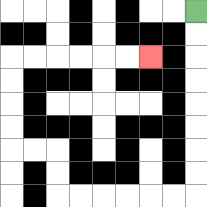{'start': '[8, 0]', 'end': '[6, 2]', 'path_directions': 'D,D,D,D,D,D,D,D,L,L,L,L,L,L,U,U,L,L,U,U,U,U,R,R,R,R,R,R', 'path_coordinates': '[[8, 0], [8, 1], [8, 2], [8, 3], [8, 4], [8, 5], [8, 6], [8, 7], [8, 8], [7, 8], [6, 8], [5, 8], [4, 8], [3, 8], [2, 8], [2, 7], [2, 6], [1, 6], [0, 6], [0, 5], [0, 4], [0, 3], [0, 2], [1, 2], [2, 2], [3, 2], [4, 2], [5, 2], [6, 2]]'}